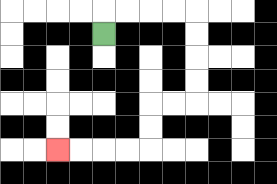{'start': '[4, 1]', 'end': '[2, 6]', 'path_directions': 'U,R,R,R,R,D,D,D,D,L,L,D,D,L,L,L,L', 'path_coordinates': '[[4, 1], [4, 0], [5, 0], [6, 0], [7, 0], [8, 0], [8, 1], [8, 2], [8, 3], [8, 4], [7, 4], [6, 4], [6, 5], [6, 6], [5, 6], [4, 6], [3, 6], [2, 6]]'}